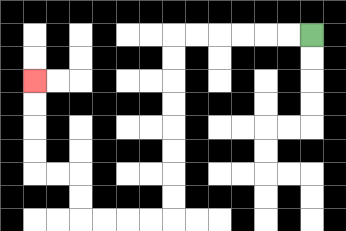{'start': '[13, 1]', 'end': '[1, 3]', 'path_directions': 'L,L,L,L,L,L,D,D,D,D,D,D,D,D,L,L,L,L,U,U,L,L,U,U,U,U', 'path_coordinates': '[[13, 1], [12, 1], [11, 1], [10, 1], [9, 1], [8, 1], [7, 1], [7, 2], [7, 3], [7, 4], [7, 5], [7, 6], [7, 7], [7, 8], [7, 9], [6, 9], [5, 9], [4, 9], [3, 9], [3, 8], [3, 7], [2, 7], [1, 7], [1, 6], [1, 5], [1, 4], [1, 3]]'}